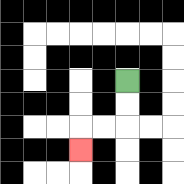{'start': '[5, 3]', 'end': '[3, 6]', 'path_directions': 'D,D,L,L,D', 'path_coordinates': '[[5, 3], [5, 4], [5, 5], [4, 5], [3, 5], [3, 6]]'}